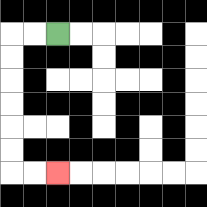{'start': '[2, 1]', 'end': '[2, 7]', 'path_directions': 'L,L,D,D,D,D,D,D,R,R', 'path_coordinates': '[[2, 1], [1, 1], [0, 1], [0, 2], [0, 3], [0, 4], [0, 5], [0, 6], [0, 7], [1, 7], [2, 7]]'}